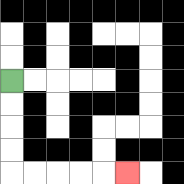{'start': '[0, 3]', 'end': '[5, 7]', 'path_directions': 'D,D,D,D,R,R,R,R,R', 'path_coordinates': '[[0, 3], [0, 4], [0, 5], [0, 6], [0, 7], [1, 7], [2, 7], [3, 7], [4, 7], [5, 7]]'}